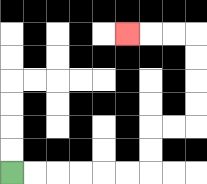{'start': '[0, 7]', 'end': '[5, 1]', 'path_directions': 'R,R,R,R,R,R,U,U,R,R,U,U,U,U,L,L,L', 'path_coordinates': '[[0, 7], [1, 7], [2, 7], [3, 7], [4, 7], [5, 7], [6, 7], [6, 6], [6, 5], [7, 5], [8, 5], [8, 4], [8, 3], [8, 2], [8, 1], [7, 1], [6, 1], [5, 1]]'}